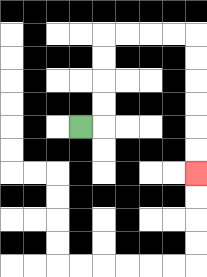{'start': '[3, 5]', 'end': '[8, 7]', 'path_directions': 'R,U,U,U,U,R,R,R,R,D,D,D,D,D,D', 'path_coordinates': '[[3, 5], [4, 5], [4, 4], [4, 3], [4, 2], [4, 1], [5, 1], [6, 1], [7, 1], [8, 1], [8, 2], [8, 3], [8, 4], [8, 5], [8, 6], [8, 7]]'}